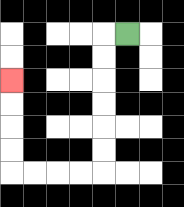{'start': '[5, 1]', 'end': '[0, 3]', 'path_directions': 'L,D,D,D,D,D,D,L,L,L,L,U,U,U,U', 'path_coordinates': '[[5, 1], [4, 1], [4, 2], [4, 3], [4, 4], [4, 5], [4, 6], [4, 7], [3, 7], [2, 7], [1, 7], [0, 7], [0, 6], [0, 5], [0, 4], [0, 3]]'}